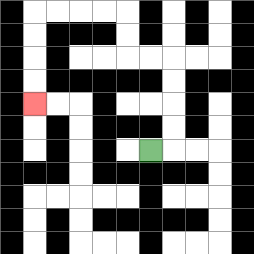{'start': '[6, 6]', 'end': '[1, 4]', 'path_directions': 'R,U,U,U,U,L,L,U,U,L,L,L,L,D,D,D,D', 'path_coordinates': '[[6, 6], [7, 6], [7, 5], [7, 4], [7, 3], [7, 2], [6, 2], [5, 2], [5, 1], [5, 0], [4, 0], [3, 0], [2, 0], [1, 0], [1, 1], [1, 2], [1, 3], [1, 4]]'}